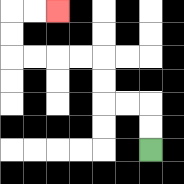{'start': '[6, 6]', 'end': '[2, 0]', 'path_directions': 'U,U,L,L,U,U,L,L,L,L,U,U,R,R', 'path_coordinates': '[[6, 6], [6, 5], [6, 4], [5, 4], [4, 4], [4, 3], [4, 2], [3, 2], [2, 2], [1, 2], [0, 2], [0, 1], [0, 0], [1, 0], [2, 0]]'}